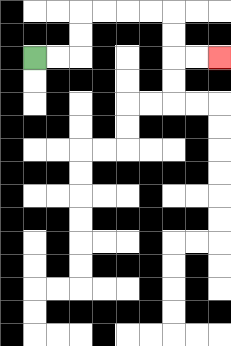{'start': '[1, 2]', 'end': '[9, 2]', 'path_directions': 'R,R,U,U,R,R,R,R,D,D,R,R', 'path_coordinates': '[[1, 2], [2, 2], [3, 2], [3, 1], [3, 0], [4, 0], [5, 0], [6, 0], [7, 0], [7, 1], [7, 2], [8, 2], [9, 2]]'}